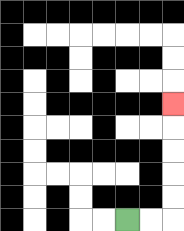{'start': '[5, 9]', 'end': '[7, 4]', 'path_directions': 'R,R,U,U,U,U,U', 'path_coordinates': '[[5, 9], [6, 9], [7, 9], [7, 8], [7, 7], [7, 6], [7, 5], [7, 4]]'}